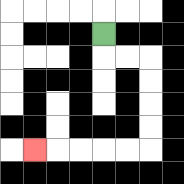{'start': '[4, 1]', 'end': '[1, 6]', 'path_directions': 'D,R,R,D,D,D,D,L,L,L,L,L', 'path_coordinates': '[[4, 1], [4, 2], [5, 2], [6, 2], [6, 3], [6, 4], [6, 5], [6, 6], [5, 6], [4, 6], [3, 6], [2, 6], [1, 6]]'}